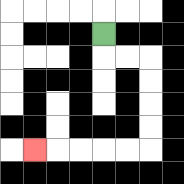{'start': '[4, 1]', 'end': '[1, 6]', 'path_directions': 'D,R,R,D,D,D,D,L,L,L,L,L', 'path_coordinates': '[[4, 1], [4, 2], [5, 2], [6, 2], [6, 3], [6, 4], [6, 5], [6, 6], [5, 6], [4, 6], [3, 6], [2, 6], [1, 6]]'}